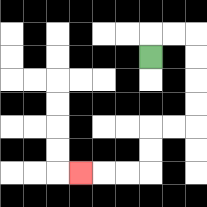{'start': '[6, 2]', 'end': '[3, 7]', 'path_directions': 'U,R,R,D,D,D,D,L,L,D,D,L,L,L', 'path_coordinates': '[[6, 2], [6, 1], [7, 1], [8, 1], [8, 2], [8, 3], [8, 4], [8, 5], [7, 5], [6, 5], [6, 6], [6, 7], [5, 7], [4, 7], [3, 7]]'}